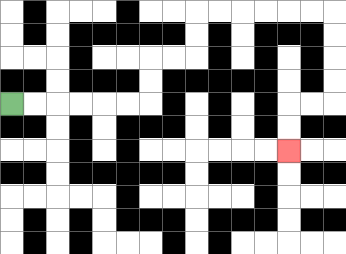{'start': '[0, 4]', 'end': '[12, 6]', 'path_directions': 'R,R,R,R,R,R,U,U,R,R,U,U,R,R,R,R,R,R,D,D,D,D,L,L,D,D', 'path_coordinates': '[[0, 4], [1, 4], [2, 4], [3, 4], [4, 4], [5, 4], [6, 4], [6, 3], [6, 2], [7, 2], [8, 2], [8, 1], [8, 0], [9, 0], [10, 0], [11, 0], [12, 0], [13, 0], [14, 0], [14, 1], [14, 2], [14, 3], [14, 4], [13, 4], [12, 4], [12, 5], [12, 6]]'}